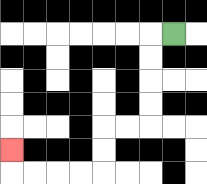{'start': '[7, 1]', 'end': '[0, 6]', 'path_directions': 'L,D,D,D,D,L,L,D,D,L,L,L,L,U', 'path_coordinates': '[[7, 1], [6, 1], [6, 2], [6, 3], [6, 4], [6, 5], [5, 5], [4, 5], [4, 6], [4, 7], [3, 7], [2, 7], [1, 7], [0, 7], [0, 6]]'}